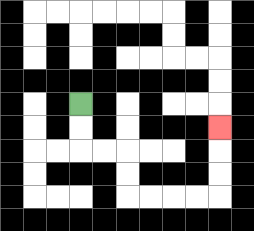{'start': '[3, 4]', 'end': '[9, 5]', 'path_directions': 'D,D,R,R,D,D,R,R,R,R,U,U,U', 'path_coordinates': '[[3, 4], [3, 5], [3, 6], [4, 6], [5, 6], [5, 7], [5, 8], [6, 8], [7, 8], [8, 8], [9, 8], [9, 7], [9, 6], [9, 5]]'}